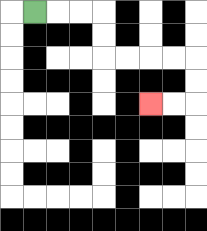{'start': '[1, 0]', 'end': '[6, 4]', 'path_directions': 'R,R,R,D,D,R,R,R,R,D,D,L,L', 'path_coordinates': '[[1, 0], [2, 0], [3, 0], [4, 0], [4, 1], [4, 2], [5, 2], [6, 2], [7, 2], [8, 2], [8, 3], [8, 4], [7, 4], [6, 4]]'}